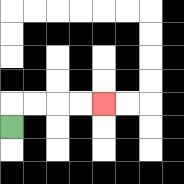{'start': '[0, 5]', 'end': '[4, 4]', 'path_directions': 'U,R,R,R,R', 'path_coordinates': '[[0, 5], [0, 4], [1, 4], [2, 4], [3, 4], [4, 4]]'}